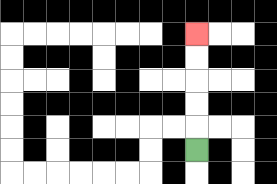{'start': '[8, 6]', 'end': '[8, 1]', 'path_directions': 'U,U,U,U,U', 'path_coordinates': '[[8, 6], [8, 5], [8, 4], [8, 3], [8, 2], [8, 1]]'}